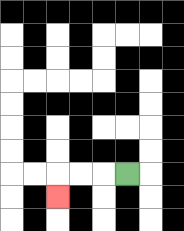{'start': '[5, 7]', 'end': '[2, 8]', 'path_directions': 'L,L,L,D', 'path_coordinates': '[[5, 7], [4, 7], [3, 7], [2, 7], [2, 8]]'}